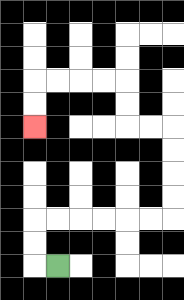{'start': '[2, 11]', 'end': '[1, 5]', 'path_directions': 'L,U,U,R,R,R,R,R,R,U,U,U,U,L,L,U,U,L,L,L,L,D,D', 'path_coordinates': '[[2, 11], [1, 11], [1, 10], [1, 9], [2, 9], [3, 9], [4, 9], [5, 9], [6, 9], [7, 9], [7, 8], [7, 7], [7, 6], [7, 5], [6, 5], [5, 5], [5, 4], [5, 3], [4, 3], [3, 3], [2, 3], [1, 3], [1, 4], [1, 5]]'}